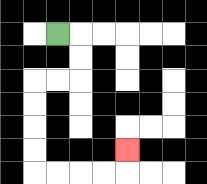{'start': '[2, 1]', 'end': '[5, 6]', 'path_directions': 'R,D,D,L,L,D,D,D,D,R,R,R,R,U', 'path_coordinates': '[[2, 1], [3, 1], [3, 2], [3, 3], [2, 3], [1, 3], [1, 4], [1, 5], [1, 6], [1, 7], [2, 7], [3, 7], [4, 7], [5, 7], [5, 6]]'}